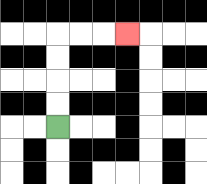{'start': '[2, 5]', 'end': '[5, 1]', 'path_directions': 'U,U,U,U,R,R,R', 'path_coordinates': '[[2, 5], [2, 4], [2, 3], [2, 2], [2, 1], [3, 1], [4, 1], [5, 1]]'}